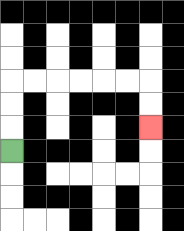{'start': '[0, 6]', 'end': '[6, 5]', 'path_directions': 'U,U,U,R,R,R,R,R,R,D,D', 'path_coordinates': '[[0, 6], [0, 5], [0, 4], [0, 3], [1, 3], [2, 3], [3, 3], [4, 3], [5, 3], [6, 3], [6, 4], [6, 5]]'}